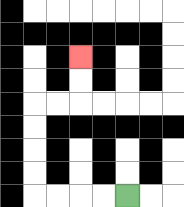{'start': '[5, 8]', 'end': '[3, 2]', 'path_directions': 'L,L,L,L,U,U,U,U,R,R,U,U', 'path_coordinates': '[[5, 8], [4, 8], [3, 8], [2, 8], [1, 8], [1, 7], [1, 6], [1, 5], [1, 4], [2, 4], [3, 4], [3, 3], [3, 2]]'}